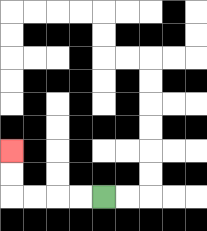{'start': '[4, 8]', 'end': '[0, 6]', 'path_directions': 'L,L,L,L,U,U', 'path_coordinates': '[[4, 8], [3, 8], [2, 8], [1, 8], [0, 8], [0, 7], [0, 6]]'}